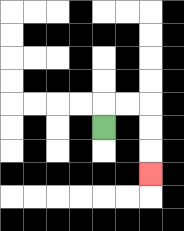{'start': '[4, 5]', 'end': '[6, 7]', 'path_directions': 'U,R,R,D,D,D', 'path_coordinates': '[[4, 5], [4, 4], [5, 4], [6, 4], [6, 5], [6, 6], [6, 7]]'}